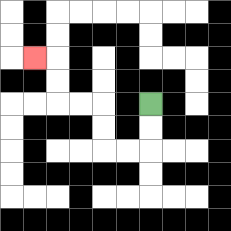{'start': '[6, 4]', 'end': '[1, 2]', 'path_directions': 'D,D,L,L,U,U,L,L,U,U,L', 'path_coordinates': '[[6, 4], [6, 5], [6, 6], [5, 6], [4, 6], [4, 5], [4, 4], [3, 4], [2, 4], [2, 3], [2, 2], [1, 2]]'}